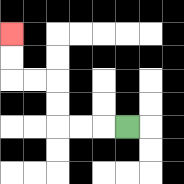{'start': '[5, 5]', 'end': '[0, 1]', 'path_directions': 'L,L,L,U,U,L,L,U,U', 'path_coordinates': '[[5, 5], [4, 5], [3, 5], [2, 5], [2, 4], [2, 3], [1, 3], [0, 3], [0, 2], [0, 1]]'}